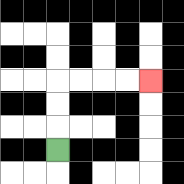{'start': '[2, 6]', 'end': '[6, 3]', 'path_directions': 'U,U,U,R,R,R,R', 'path_coordinates': '[[2, 6], [2, 5], [2, 4], [2, 3], [3, 3], [4, 3], [5, 3], [6, 3]]'}